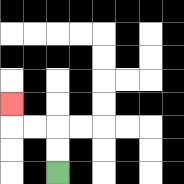{'start': '[2, 7]', 'end': '[0, 4]', 'path_directions': 'U,U,L,L,U', 'path_coordinates': '[[2, 7], [2, 6], [2, 5], [1, 5], [0, 5], [0, 4]]'}